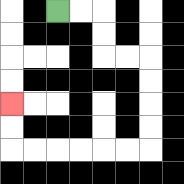{'start': '[2, 0]', 'end': '[0, 4]', 'path_directions': 'R,R,D,D,R,R,D,D,D,D,L,L,L,L,L,L,U,U', 'path_coordinates': '[[2, 0], [3, 0], [4, 0], [4, 1], [4, 2], [5, 2], [6, 2], [6, 3], [6, 4], [6, 5], [6, 6], [5, 6], [4, 6], [3, 6], [2, 6], [1, 6], [0, 6], [0, 5], [0, 4]]'}